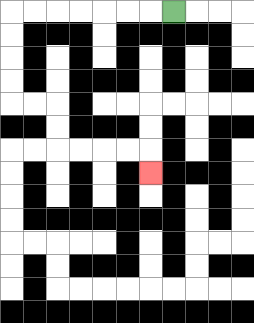{'start': '[7, 0]', 'end': '[6, 7]', 'path_directions': 'L,L,L,L,L,L,L,D,D,D,D,R,R,D,D,R,R,R,R,D', 'path_coordinates': '[[7, 0], [6, 0], [5, 0], [4, 0], [3, 0], [2, 0], [1, 0], [0, 0], [0, 1], [0, 2], [0, 3], [0, 4], [1, 4], [2, 4], [2, 5], [2, 6], [3, 6], [4, 6], [5, 6], [6, 6], [6, 7]]'}